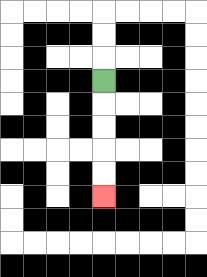{'start': '[4, 3]', 'end': '[4, 8]', 'path_directions': 'D,D,D,D,D', 'path_coordinates': '[[4, 3], [4, 4], [4, 5], [4, 6], [4, 7], [4, 8]]'}